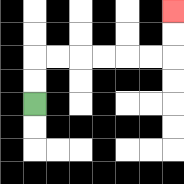{'start': '[1, 4]', 'end': '[7, 0]', 'path_directions': 'U,U,R,R,R,R,R,R,U,U', 'path_coordinates': '[[1, 4], [1, 3], [1, 2], [2, 2], [3, 2], [4, 2], [5, 2], [6, 2], [7, 2], [7, 1], [7, 0]]'}